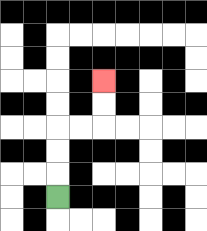{'start': '[2, 8]', 'end': '[4, 3]', 'path_directions': 'U,U,U,R,R,U,U', 'path_coordinates': '[[2, 8], [2, 7], [2, 6], [2, 5], [3, 5], [4, 5], [4, 4], [4, 3]]'}